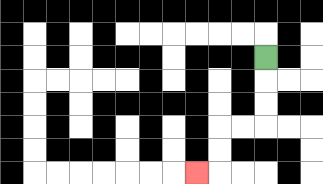{'start': '[11, 2]', 'end': '[8, 7]', 'path_directions': 'D,D,D,L,L,D,D,L', 'path_coordinates': '[[11, 2], [11, 3], [11, 4], [11, 5], [10, 5], [9, 5], [9, 6], [9, 7], [8, 7]]'}